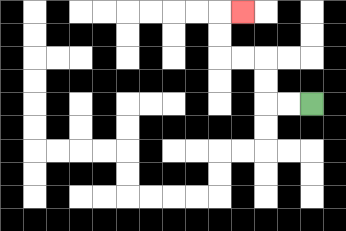{'start': '[13, 4]', 'end': '[10, 0]', 'path_directions': 'L,L,U,U,L,L,U,U,R', 'path_coordinates': '[[13, 4], [12, 4], [11, 4], [11, 3], [11, 2], [10, 2], [9, 2], [9, 1], [9, 0], [10, 0]]'}